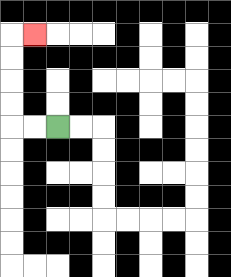{'start': '[2, 5]', 'end': '[1, 1]', 'path_directions': 'L,L,U,U,U,U,R', 'path_coordinates': '[[2, 5], [1, 5], [0, 5], [0, 4], [0, 3], [0, 2], [0, 1], [1, 1]]'}